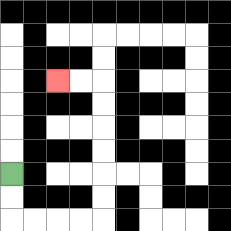{'start': '[0, 7]', 'end': '[2, 3]', 'path_directions': 'D,D,R,R,R,R,U,U,U,U,U,U,L,L', 'path_coordinates': '[[0, 7], [0, 8], [0, 9], [1, 9], [2, 9], [3, 9], [4, 9], [4, 8], [4, 7], [4, 6], [4, 5], [4, 4], [4, 3], [3, 3], [2, 3]]'}